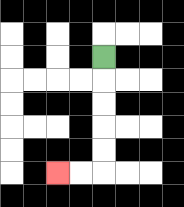{'start': '[4, 2]', 'end': '[2, 7]', 'path_directions': 'D,D,D,D,D,L,L', 'path_coordinates': '[[4, 2], [4, 3], [4, 4], [4, 5], [4, 6], [4, 7], [3, 7], [2, 7]]'}